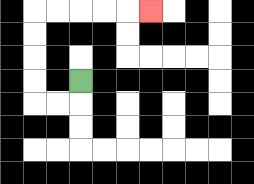{'start': '[3, 3]', 'end': '[6, 0]', 'path_directions': 'D,L,L,U,U,U,U,R,R,R,R,R', 'path_coordinates': '[[3, 3], [3, 4], [2, 4], [1, 4], [1, 3], [1, 2], [1, 1], [1, 0], [2, 0], [3, 0], [4, 0], [5, 0], [6, 0]]'}